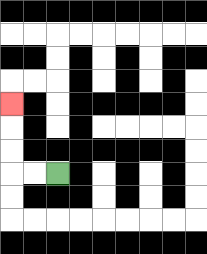{'start': '[2, 7]', 'end': '[0, 4]', 'path_directions': 'L,L,U,U,U', 'path_coordinates': '[[2, 7], [1, 7], [0, 7], [0, 6], [0, 5], [0, 4]]'}